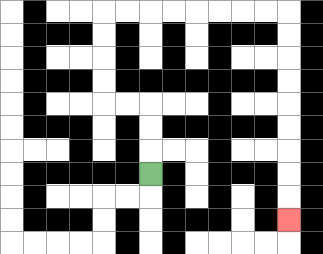{'start': '[6, 7]', 'end': '[12, 9]', 'path_directions': 'U,U,U,L,L,U,U,U,U,R,R,R,R,R,R,R,R,D,D,D,D,D,D,D,D,D', 'path_coordinates': '[[6, 7], [6, 6], [6, 5], [6, 4], [5, 4], [4, 4], [4, 3], [4, 2], [4, 1], [4, 0], [5, 0], [6, 0], [7, 0], [8, 0], [9, 0], [10, 0], [11, 0], [12, 0], [12, 1], [12, 2], [12, 3], [12, 4], [12, 5], [12, 6], [12, 7], [12, 8], [12, 9]]'}